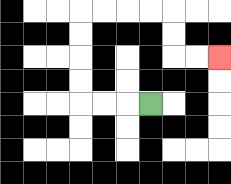{'start': '[6, 4]', 'end': '[9, 2]', 'path_directions': 'L,L,L,U,U,U,U,R,R,R,R,D,D,R,R', 'path_coordinates': '[[6, 4], [5, 4], [4, 4], [3, 4], [3, 3], [3, 2], [3, 1], [3, 0], [4, 0], [5, 0], [6, 0], [7, 0], [7, 1], [7, 2], [8, 2], [9, 2]]'}